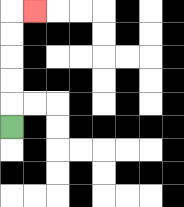{'start': '[0, 5]', 'end': '[1, 0]', 'path_directions': 'U,U,U,U,U,R', 'path_coordinates': '[[0, 5], [0, 4], [0, 3], [0, 2], [0, 1], [0, 0], [1, 0]]'}